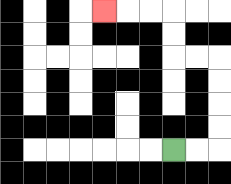{'start': '[7, 6]', 'end': '[4, 0]', 'path_directions': 'R,R,U,U,U,U,L,L,U,U,L,L,L', 'path_coordinates': '[[7, 6], [8, 6], [9, 6], [9, 5], [9, 4], [9, 3], [9, 2], [8, 2], [7, 2], [7, 1], [7, 0], [6, 0], [5, 0], [4, 0]]'}